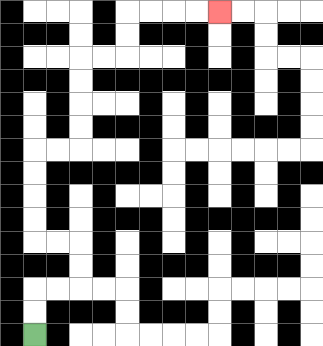{'start': '[1, 14]', 'end': '[9, 0]', 'path_directions': 'U,U,R,R,U,U,L,L,U,U,U,U,R,R,U,U,U,U,R,R,U,U,R,R,R,R', 'path_coordinates': '[[1, 14], [1, 13], [1, 12], [2, 12], [3, 12], [3, 11], [3, 10], [2, 10], [1, 10], [1, 9], [1, 8], [1, 7], [1, 6], [2, 6], [3, 6], [3, 5], [3, 4], [3, 3], [3, 2], [4, 2], [5, 2], [5, 1], [5, 0], [6, 0], [7, 0], [8, 0], [9, 0]]'}